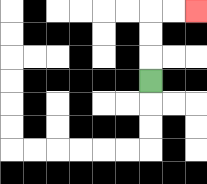{'start': '[6, 3]', 'end': '[8, 0]', 'path_directions': 'U,U,U,R,R', 'path_coordinates': '[[6, 3], [6, 2], [6, 1], [6, 0], [7, 0], [8, 0]]'}